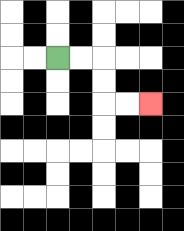{'start': '[2, 2]', 'end': '[6, 4]', 'path_directions': 'R,R,D,D,R,R', 'path_coordinates': '[[2, 2], [3, 2], [4, 2], [4, 3], [4, 4], [5, 4], [6, 4]]'}